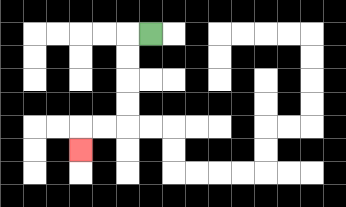{'start': '[6, 1]', 'end': '[3, 6]', 'path_directions': 'L,D,D,D,D,L,L,D', 'path_coordinates': '[[6, 1], [5, 1], [5, 2], [5, 3], [5, 4], [5, 5], [4, 5], [3, 5], [3, 6]]'}